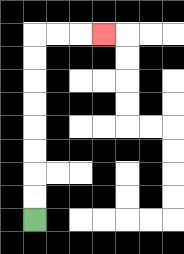{'start': '[1, 9]', 'end': '[4, 1]', 'path_directions': 'U,U,U,U,U,U,U,U,R,R,R', 'path_coordinates': '[[1, 9], [1, 8], [1, 7], [1, 6], [1, 5], [1, 4], [1, 3], [1, 2], [1, 1], [2, 1], [3, 1], [4, 1]]'}